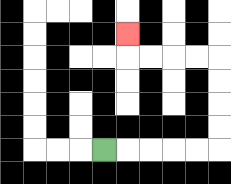{'start': '[4, 6]', 'end': '[5, 1]', 'path_directions': 'R,R,R,R,R,U,U,U,U,L,L,L,L,U', 'path_coordinates': '[[4, 6], [5, 6], [6, 6], [7, 6], [8, 6], [9, 6], [9, 5], [9, 4], [9, 3], [9, 2], [8, 2], [7, 2], [6, 2], [5, 2], [5, 1]]'}